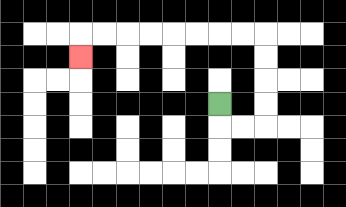{'start': '[9, 4]', 'end': '[3, 2]', 'path_directions': 'D,R,R,U,U,U,U,L,L,L,L,L,L,L,L,D', 'path_coordinates': '[[9, 4], [9, 5], [10, 5], [11, 5], [11, 4], [11, 3], [11, 2], [11, 1], [10, 1], [9, 1], [8, 1], [7, 1], [6, 1], [5, 1], [4, 1], [3, 1], [3, 2]]'}